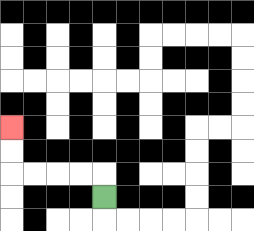{'start': '[4, 8]', 'end': '[0, 5]', 'path_directions': 'U,L,L,L,L,U,U', 'path_coordinates': '[[4, 8], [4, 7], [3, 7], [2, 7], [1, 7], [0, 7], [0, 6], [0, 5]]'}